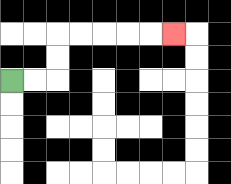{'start': '[0, 3]', 'end': '[7, 1]', 'path_directions': 'R,R,U,U,R,R,R,R,R', 'path_coordinates': '[[0, 3], [1, 3], [2, 3], [2, 2], [2, 1], [3, 1], [4, 1], [5, 1], [6, 1], [7, 1]]'}